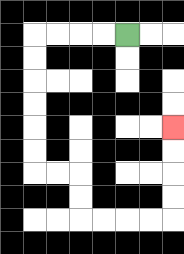{'start': '[5, 1]', 'end': '[7, 5]', 'path_directions': 'L,L,L,L,D,D,D,D,D,D,R,R,D,D,R,R,R,R,U,U,U,U', 'path_coordinates': '[[5, 1], [4, 1], [3, 1], [2, 1], [1, 1], [1, 2], [1, 3], [1, 4], [1, 5], [1, 6], [1, 7], [2, 7], [3, 7], [3, 8], [3, 9], [4, 9], [5, 9], [6, 9], [7, 9], [7, 8], [7, 7], [7, 6], [7, 5]]'}